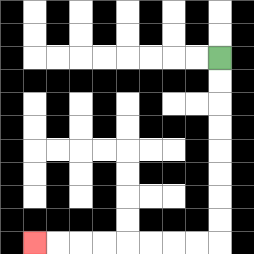{'start': '[9, 2]', 'end': '[1, 10]', 'path_directions': 'D,D,D,D,D,D,D,D,L,L,L,L,L,L,L,L', 'path_coordinates': '[[9, 2], [9, 3], [9, 4], [9, 5], [9, 6], [9, 7], [9, 8], [9, 9], [9, 10], [8, 10], [7, 10], [6, 10], [5, 10], [4, 10], [3, 10], [2, 10], [1, 10]]'}